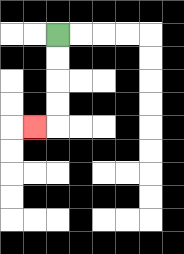{'start': '[2, 1]', 'end': '[1, 5]', 'path_directions': 'D,D,D,D,L', 'path_coordinates': '[[2, 1], [2, 2], [2, 3], [2, 4], [2, 5], [1, 5]]'}